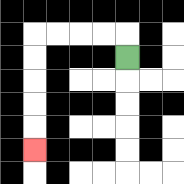{'start': '[5, 2]', 'end': '[1, 6]', 'path_directions': 'U,L,L,L,L,D,D,D,D,D', 'path_coordinates': '[[5, 2], [5, 1], [4, 1], [3, 1], [2, 1], [1, 1], [1, 2], [1, 3], [1, 4], [1, 5], [1, 6]]'}